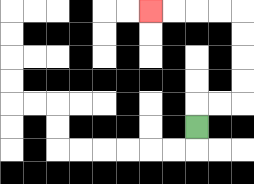{'start': '[8, 5]', 'end': '[6, 0]', 'path_directions': 'U,R,R,U,U,U,U,L,L,L,L', 'path_coordinates': '[[8, 5], [8, 4], [9, 4], [10, 4], [10, 3], [10, 2], [10, 1], [10, 0], [9, 0], [8, 0], [7, 0], [6, 0]]'}